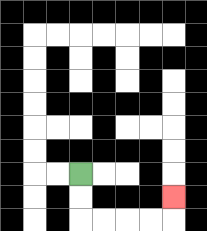{'start': '[3, 7]', 'end': '[7, 8]', 'path_directions': 'D,D,R,R,R,R,U', 'path_coordinates': '[[3, 7], [3, 8], [3, 9], [4, 9], [5, 9], [6, 9], [7, 9], [7, 8]]'}